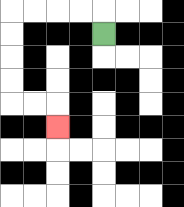{'start': '[4, 1]', 'end': '[2, 5]', 'path_directions': 'U,L,L,L,L,D,D,D,D,R,R,D', 'path_coordinates': '[[4, 1], [4, 0], [3, 0], [2, 0], [1, 0], [0, 0], [0, 1], [0, 2], [0, 3], [0, 4], [1, 4], [2, 4], [2, 5]]'}